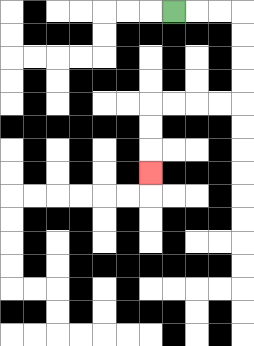{'start': '[7, 0]', 'end': '[6, 7]', 'path_directions': 'R,R,R,D,D,D,D,L,L,L,L,D,D,D', 'path_coordinates': '[[7, 0], [8, 0], [9, 0], [10, 0], [10, 1], [10, 2], [10, 3], [10, 4], [9, 4], [8, 4], [7, 4], [6, 4], [6, 5], [6, 6], [6, 7]]'}